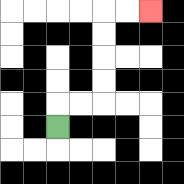{'start': '[2, 5]', 'end': '[6, 0]', 'path_directions': 'U,R,R,U,U,U,U,R,R', 'path_coordinates': '[[2, 5], [2, 4], [3, 4], [4, 4], [4, 3], [4, 2], [4, 1], [4, 0], [5, 0], [6, 0]]'}